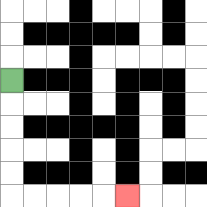{'start': '[0, 3]', 'end': '[5, 8]', 'path_directions': 'D,D,D,D,D,R,R,R,R,R', 'path_coordinates': '[[0, 3], [0, 4], [0, 5], [0, 6], [0, 7], [0, 8], [1, 8], [2, 8], [3, 8], [4, 8], [5, 8]]'}